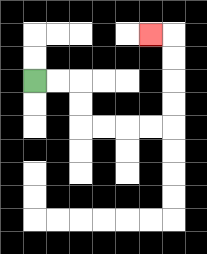{'start': '[1, 3]', 'end': '[6, 1]', 'path_directions': 'R,R,D,D,R,R,R,R,U,U,U,U,L', 'path_coordinates': '[[1, 3], [2, 3], [3, 3], [3, 4], [3, 5], [4, 5], [5, 5], [6, 5], [7, 5], [7, 4], [7, 3], [7, 2], [7, 1], [6, 1]]'}